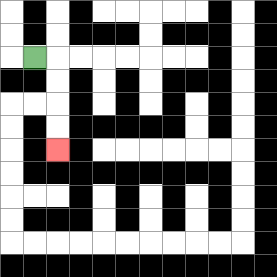{'start': '[1, 2]', 'end': '[2, 6]', 'path_directions': 'R,D,D,D,D', 'path_coordinates': '[[1, 2], [2, 2], [2, 3], [2, 4], [2, 5], [2, 6]]'}